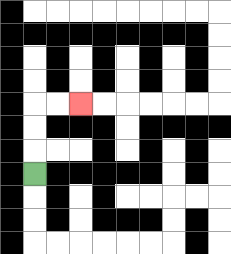{'start': '[1, 7]', 'end': '[3, 4]', 'path_directions': 'U,U,U,R,R', 'path_coordinates': '[[1, 7], [1, 6], [1, 5], [1, 4], [2, 4], [3, 4]]'}